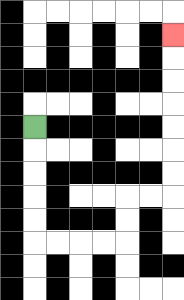{'start': '[1, 5]', 'end': '[7, 1]', 'path_directions': 'D,D,D,D,D,R,R,R,R,U,U,R,R,U,U,U,U,U,U,U', 'path_coordinates': '[[1, 5], [1, 6], [1, 7], [1, 8], [1, 9], [1, 10], [2, 10], [3, 10], [4, 10], [5, 10], [5, 9], [5, 8], [6, 8], [7, 8], [7, 7], [7, 6], [7, 5], [7, 4], [7, 3], [7, 2], [7, 1]]'}